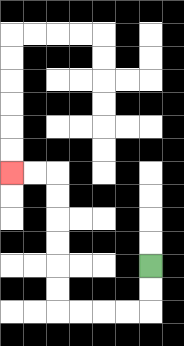{'start': '[6, 11]', 'end': '[0, 7]', 'path_directions': 'D,D,L,L,L,L,U,U,U,U,U,U,L,L', 'path_coordinates': '[[6, 11], [6, 12], [6, 13], [5, 13], [4, 13], [3, 13], [2, 13], [2, 12], [2, 11], [2, 10], [2, 9], [2, 8], [2, 7], [1, 7], [0, 7]]'}